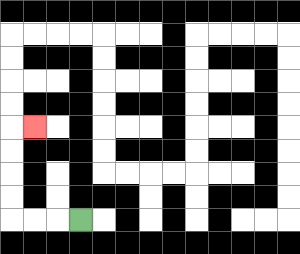{'start': '[3, 9]', 'end': '[1, 5]', 'path_directions': 'L,L,L,U,U,U,U,R', 'path_coordinates': '[[3, 9], [2, 9], [1, 9], [0, 9], [0, 8], [0, 7], [0, 6], [0, 5], [1, 5]]'}